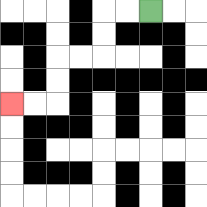{'start': '[6, 0]', 'end': '[0, 4]', 'path_directions': 'L,L,D,D,L,L,D,D,L,L', 'path_coordinates': '[[6, 0], [5, 0], [4, 0], [4, 1], [4, 2], [3, 2], [2, 2], [2, 3], [2, 4], [1, 4], [0, 4]]'}